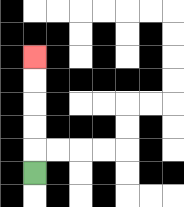{'start': '[1, 7]', 'end': '[1, 2]', 'path_directions': 'U,U,U,U,U', 'path_coordinates': '[[1, 7], [1, 6], [1, 5], [1, 4], [1, 3], [1, 2]]'}